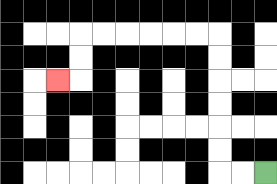{'start': '[11, 7]', 'end': '[2, 3]', 'path_directions': 'L,L,U,U,U,U,U,U,L,L,L,L,L,L,D,D,L', 'path_coordinates': '[[11, 7], [10, 7], [9, 7], [9, 6], [9, 5], [9, 4], [9, 3], [9, 2], [9, 1], [8, 1], [7, 1], [6, 1], [5, 1], [4, 1], [3, 1], [3, 2], [3, 3], [2, 3]]'}